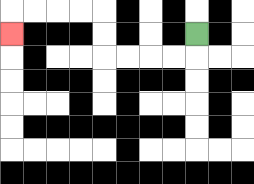{'start': '[8, 1]', 'end': '[0, 1]', 'path_directions': 'D,L,L,L,L,U,U,L,L,L,L,D', 'path_coordinates': '[[8, 1], [8, 2], [7, 2], [6, 2], [5, 2], [4, 2], [4, 1], [4, 0], [3, 0], [2, 0], [1, 0], [0, 0], [0, 1]]'}